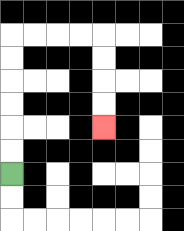{'start': '[0, 7]', 'end': '[4, 5]', 'path_directions': 'U,U,U,U,U,U,R,R,R,R,D,D,D,D', 'path_coordinates': '[[0, 7], [0, 6], [0, 5], [0, 4], [0, 3], [0, 2], [0, 1], [1, 1], [2, 1], [3, 1], [4, 1], [4, 2], [4, 3], [4, 4], [4, 5]]'}